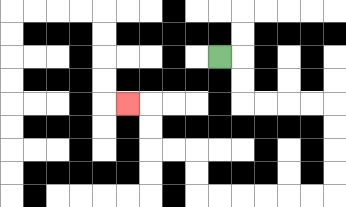{'start': '[9, 2]', 'end': '[5, 4]', 'path_directions': 'R,D,D,R,R,R,R,D,D,D,D,L,L,L,L,L,L,U,U,L,L,U,U,L', 'path_coordinates': '[[9, 2], [10, 2], [10, 3], [10, 4], [11, 4], [12, 4], [13, 4], [14, 4], [14, 5], [14, 6], [14, 7], [14, 8], [13, 8], [12, 8], [11, 8], [10, 8], [9, 8], [8, 8], [8, 7], [8, 6], [7, 6], [6, 6], [6, 5], [6, 4], [5, 4]]'}